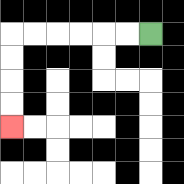{'start': '[6, 1]', 'end': '[0, 5]', 'path_directions': 'L,L,L,L,L,L,D,D,D,D', 'path_coordinates': '[[6, 1], [5, 1], [4, 1], [3, 1], [2, 1], [1, 1], [0, 1], [0, 2], [0, 3], [0, 4], [0, 5]]'}